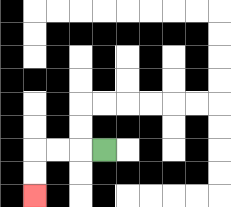{'start': '[4, 6]', 'end': '[1, 8]', 'path_directions': 'L,L,L,D,D', 'path_coordinates': '[[4, 6], [3, 6], [2, 6], [1, 6], [1, 7], [1, 8]]'}